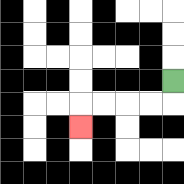{'start': '[7, 3]', 'end': '[3, 5]', 'path_directions': 'D,L,L,L,L,D', 'path_coordinates': '[[7, 3], [7, 4], [6, 4], [5, 4], [4, 4], [3, 4], [3, 5]]'}